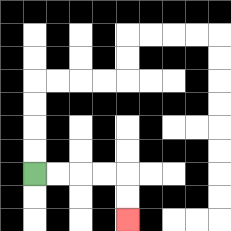{'start': '[1, 7]', 'end': '[5, 9]', 'path_directions': 'R,R,R,R,D,D', 'path_coordinates': '[[1, 7], [2, 7], [3, 7], [4, 7], [5, 7], [5, 8], [5, 9]]'}